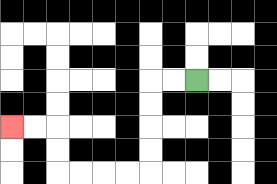{'start': '[8, 3]', 'end': '[0, 5]', 'path_directions': 'L,L,D,D,D,D,L,L,L,L,U,U,L,L', 'path_coordinates': '[[8, 3], [7, 3], [6, 3], [6, 4], [6, 5], [6, 6], [6, 7], [5, 7], [4, 7], [3, 7], [2, 7], [2, 6], [2, 5], [1, 5], [0, 5]]'}